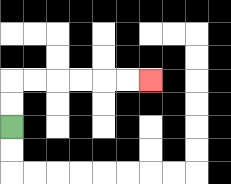{'start': '[0, 5]', 'end': '[6, 3]', 'path_directions': 'U,U,R,R,R,R,R,R', 'path_coordinates': '[[0, 5], [0, 4], [0, 3], [1, 3], [2, 3], [3, 3], [4, 3], [5, 3], [6, 3]]'}